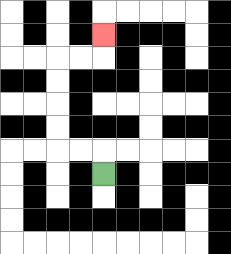{'start': '[4, 7]', 'end': '[4, 1]', 'path_directions': 'U,L,L,U,U,U,U,R,R,U', 'path_coordinates': '[[4, 7], [4, 6], [3, 6], [2, 6], [2, 5], [2, 4], [2, 3], [2, 2], [3, 2], [4, 2], [4, 1]]'}